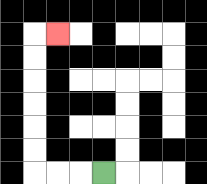{'start': '[4, 7]', 'end': '[2, 1]', 'path_directions': 'L,L,L,U,U,U,U,U,U,R', 'path_coordinates': '[[4, 7], [3, 7], [2, 7], [1, 7], [1, 6], [1, 5], [1, 4], [1, 3], [1, 2], [1, 1], [2, 1]]'}